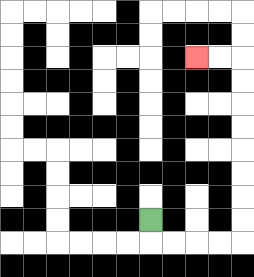{'start': '[6, 9]', 'end': '[8, 2]', 'path_directions': 'D,R,R,R,R,U,U,U,U,U,U,U,U,L,L', 'path_coordinates': '[[6, 9], [6, 10], [7, 10], [8, 10], [9, 10], [10, 10], [10, 9], [10, 8], [10, 7], [10, 6], [10, 5], [10, 4], [10, 3], [10, 2], [9, 2], [8, 2]]'}